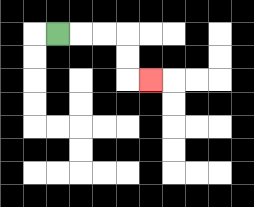{'start': '[2, 1]', 'end': '[6, 3]', 'path_directions': 'R,R,R,D,D,R', 'path_coordinates': '[[2, 1], [3, 1], [4, 1], [5, 1], [5, 2], [5, 3], [6, 3]]'}